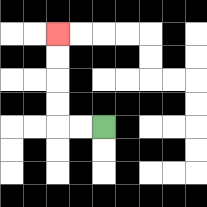{'start': '[4, 5]', 'end': '[2, 1]', 'path_directions': 'L,L,U,U,U,U', 'path_coordinates': '[[4, 5], [3, 5], [2, 5], [2, 4], [2, 3], [2, 2], [2, 1]]'}